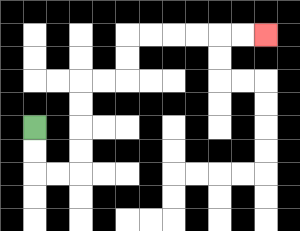{'start': '[1, 5]', 'end': '[11, 1]', 'path_directions': 'D,D,R,R,U,U,U,U,R,R,U,U,R,R,R,R,R,R', 'path_coordinates': '[[1, 5], [1, 6], [1, 7], [2, 7], [3, 7], [3, 6], [3, 5], [3, 4], [3, 3], [4, 3], [5, 3], [5, 2], [5, 1], [6, 1], [7, 1], [8, 1], [9, 1], [10, 1], [11, 1]]'}